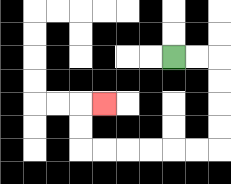{'start': '[7, 2]', 'end': '[4, 4]', 'path_directions': 'R,R,D,D,D,D,L,L,L,L,L,L,U,U,R', 'path_coordinates': '[[7, 2], [8, 2], [9, 2], [9, 3], [9, 4], [9, 5], [9, 6], [8, 6], [7, 6], [6, 6], [5, 6], [4, 6], [3, 6], [3, 5], [3, 4], [4, 4]]'}